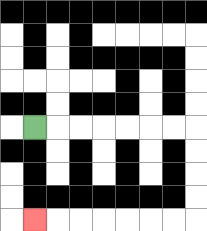{'start': '[1, 5]', 'end': '[1, 9]', 'path_directions': 'R,R,R,R,R,R,R,D,D,D,D,L,L,L,L,L,L,L', 'path_coordinates': '[[1, 5], [2, 5], [3, 5], [4, 5], [5, 5], [6, 5], [7, 5], [8, 5], [8, 6], [8, 7], [8, 8], [8, 9], [7, 9], [6, 9], [5, 9], [4, 9], [3, 9], [2, 9], [1, 9]]'}